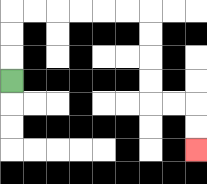{'start': '[0, 3]', 'end': '[8, 6]', 'path_directions': 'U,U,U,R,R,R,R,R,R,D,D,D,D,R,R,D,D', 'path_coordinates': '[[0, 3], [0, 2], [0, 1], [0, 0], [1, 0], [2, 0], [3, 0], [4, 0], [5, 0], [6, 0], [6, 1], [6, 2], [6, 3], [6, 4], [7, 4], [8, 4], [8, 5], [8, 6]]'}